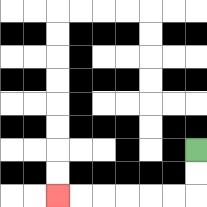{'start': '[8, 6]', 'end': '[2, 8]', 'path_directions': 'D,D,L,L,L,L,L,L', 'path_coordinates': '[[8, 6], [8, 7], [8, 8], [7, 8], [6, 8], [5, 8], [4, 8], [3, 8], [2, 8]]'}